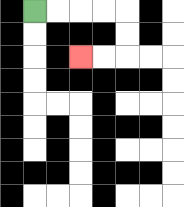{'start': '[1, 0]', 'end': '[3, 2]', 'path_directions': 'R,R,R,R,D,D,L,L', 'path_coordinates': '[[1, 0], [2, 0], [3, 0], [4, 0], [5, 0], [5, 1], [5, 2], [4, 2], [3, 2]]'}